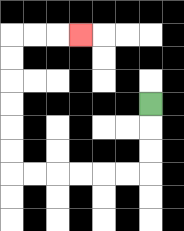{'start': '[6, 4]', 'end': '[3, 1]', 'path_directions': 'D,D,D,L,L,L,L,L,L,U,U,U,U,U,U,R,R,R', 'path_coordinates': '[[6, 4], [6, 5], [6, 6], [6, 7], [5, 7], [4, 7], [3, 7], [2, 7], [1, 7], [0, 7], [0, 6], [0, 5], [0, 4], [0, 3], [0, 2], [0, 1], [1, 1], [2, 1], [3, 1]]'}